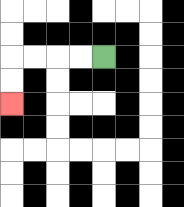{'start': '[4, 2]', 'end': '[0, 4]', 'path_directions': 'L,L,L,L,D,D', 'path_coordinates': '[[4, 2], [3, 2], [2, 2], [1, 2], [0, 2], [0, 3], [0, 4]]'}